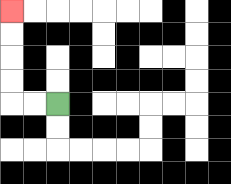{'start': '[2, 4]', 'end': '[0, 0]', 'path_directions': 'L,L,U,U,U,U', 'path_coordinates': '[[2, 4], [1, 4], [0, 4], [0, 3], [0, 2], [0, 1], [0, 0]]'}